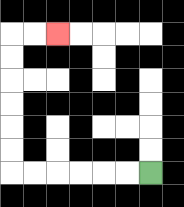{'start': '[6, 7]', 'end': '[2, 1]', 'path_directions': 'L,L,L,L,L,L,U,U,U,U,U,U,R,R', 'path_coordinates': '[[6, 7], [5, 7], [4, 7], [3, 7], [2, 7], [1, 7], [0, 7], [0, 6], [0, 5], [0, 4], [0, 3], [0, 2], [0, 1], [1, 1], [2, 1]]'}